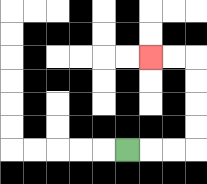{'start': '[5, 6]', 'end': '[6, 2]', 'path_directions': 'R,R,R,U,U,U,U,L,L', 'path_coordinates': '[[5, 6], [6, 6], [7, 6], [8, 6], [8, 5], [8, 4], [8, 3], [8, 2], [7, 2], [6, 2]]'}